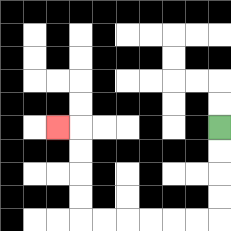{'start': '[9, 5]', 'end': '[2, 5]', 'path_directions': 'D,D,D,D,L,L,L,L,L,L,U,U,U,U,L', 'path_coordinates': '[[9, 5], [9, 6], [9, 7], [9, 8], [9, 9], [8, 9], [7, 9], [6, 9], [5, 9], [4, 9], [3, 9], [3, 8], [3, 7], [3, 6], [3, 5], [2, 5]]'}